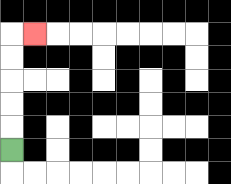{'start': '[0, 6]', 'end': '[1, 1]', 'path_directions': 'U,U,U,U,U,R', 'path_coordinates': '[[0, 6], [0, 5], [0, 4], [0, 3], [0, 2], [0, 1], [1, 1]]'}